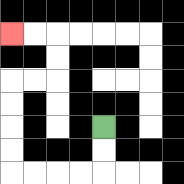{'start': '[4, 5]', 'end': '[0, 1]', 'path_directions': 'D,D,L,L,L,L,U,U,U,U,R,R,U,U,L,L', 'path_coordinates': '[[4, 5], [4, 6], [4, 7], [3, 7], [2, 7], [1, 7], [0, 7], [0, 6], [0, 5], [0, 4], [0, 3], [1, 3], [2, 3], [2, 2], [2, 1], [1, 1], [0, 1]]'}